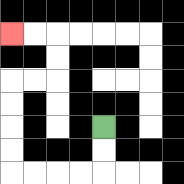{'start': '[4, 5]', 'end': '[0, 1]', 'path_directions': 'D,D,L,L,L,L,U,U,U,U,R,R,U,U,L,L', 'path_coordinates': '[[4, 5], [4, 6], [4, 7], [3, 7], [2, 7], [1, 7], [0, 7], [0, 6], [0, 5], [0, 4], [0, 3], [1, 3], [2, 3], [2, 2], [2, 1], [1, 1], [0, 1]]'}